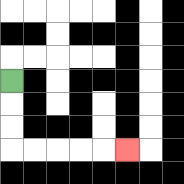{'start': '[0, 3]', 'end': '[5, 6]', 'path_directions': 'D,D,D,R,R,R,R,R', 'path_coordinates': '[[0, 3], [0, 4], [0, 5], [0, 6], [1, 6], [2, 6], [3, 6], [4, 6], [5, 6]]'}